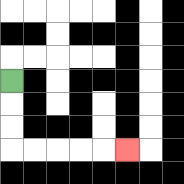{'start': '[0, 3]', 'end': '[5, 6]', 'path_directions': 'D,D,D,R,R,R,R,R', 'path_coordinates': '[[0, 3], [0, 4], [0, 5], [0, 6], [1, 6], [2, 6], [3, 6], [4, 6], [5, 6]]'}